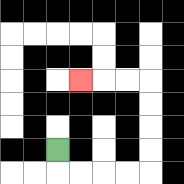{'start': '[2, 6]', 'end': '[3, 3]', 'path_directions': 'D,R,R,R,R,U,U,U,U,L,L,L', 'path_coordinates': '[[2, 6], [2, 7], [3, 7], [4, 7], [5, 7], [6, 7], [6, 6], [6, 5], [6, 4], [6, 3], [5, 3], [4, 3], [3, 3]]'}